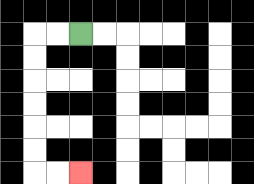{'start': '[3, 1]', 'end': '[3, 7]', 'path_directions': 'L,L,D,D,D,D,D,D,R,R', 'path_coordinates': '[[3, 1], [2, 1], [1, 1], [1, 2], [1, 3], [1, 4], [1, 5], [1, 6], [1, 7], [2, 7], [3, 7]]'}